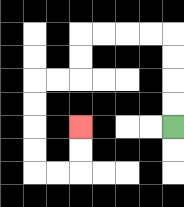{'start': '[7, 5]', 'end': '[3, 5]', 'path_directions': 'U,U,U,U,L,L,L,L,D,D,L,L,D,D,D,D,R,R,U,U', 'path_coordinates': '[[7, 5], [7, 4], [7, 3], [7, 2], [7, 1], [6, 1], [5, 1], [4, 1], [3, 1], [3, 2], [3, 3], [2, 3], [1, 3], [1, 4], [1, 5], [1, 6], [1, 7], [2, 7], [3, 7], [3, 6], [3, 5]]'}